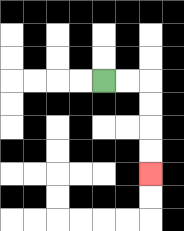{'start': '[4, 3]', 'end': '[6, 7]', 'path_directions': 'R,R,D,D,D,D', 'path_coordinates': '[[4, 3], [5, 3], [6, 3], [6, 4], [6, 5], [6, 6], [6, 7]]'}